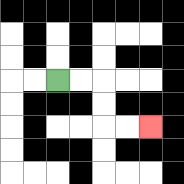{'start': '[2, 3]', 'end': '[6, 5]', 'path_directions': 'R,R,D,D,R,R', 'path_coordinates': '[[2, 3], [3, 3], [4, 3], [4, 4], [4, 5], [5, 5], [6, 5]]'}